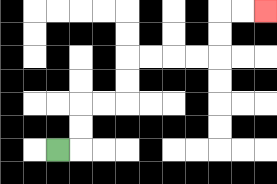{'start': '[2, 6]', 'end': '[11, 0]', 'path_directions': 'R,U,U,R,R,U,U,R,R,R,R,U,U,R,R', 'path_coordinates': '[[2, 6], [3, 6], [3, 5], [3, 4], [4, 4], [5, 4], [5, 3], [5, 2], [6, 2], [7, 2], [8, 2], [9, 2], [9, 1], [9, 0], [10, 0], [11, 0]]'}